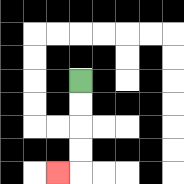{'start': '[3, 3]', 'end': '[2, 7]', 'path_directions': 'D,D,D,D,L', 'path_coordinates': '[[3, 3], [3, 4], [3, 5], [3, 6], [3, 7], [2, 7]]'}